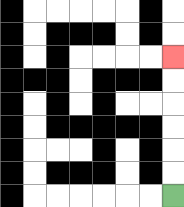{'start': '[7, 8]', 'end': '[7, 2]', 'path_directions': 'U,U,U,U,U,U', 'path_coordinates': '[[7, 8], [7, 7], [7, 6], [7, 5], [7, 4], [7, 3], [7, 2]]'}